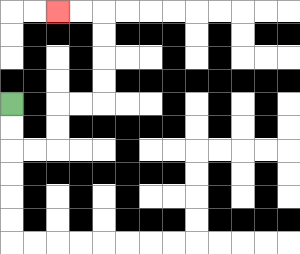{'start': '[0, 4]', 'end': '[2, 0]', 'path_directions': 'D,D,R,R,U,U,R,R,U,U,U,U,L,L', 'path_coordinates': '[[0, 4], [0, 5], [0, 6], [1, 6], [2, 6], [2, 5], [2, 4], [3, 4], [4, 4], [4, 3], [4, 2], [4, 1], [4, 0], [3, 0], [2, 0]]'}